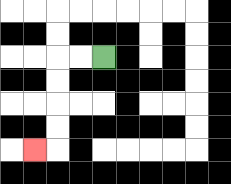{'start': '[4, 2]', 'end': '[1, 6]', 'path_directions': 'L,L,D,D,D,D,L', 'path_coordinates': '[[4, 2], [3, 2], [2, 2], [2, 3], [2, 4], [2, 5], [2, 6], [1, 6]]'}